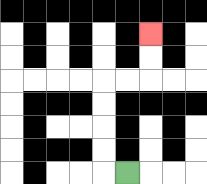{'start': '[5, 7]', 'end': '[6, 1]', 'path_directions': 'L,U,U,U,U,R,R,U,U', 'path_coordinates': '[[5, 7], [4, 7], [4, 6], [4, 5], [4, 4], [4, 3], [5, 3], [6, 3], [6, 2], [6, 1]]'}